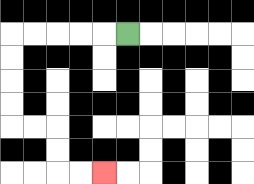{'start': '[5, 1]', 'end': '[4, 7]', 'path_directions': 'L,L,L,L,L,D,D,D,D,R,R,D,D,R,R', 'path_coordinates': '[[5, 1], [4, 1], [3, 1], [2, 1], [1, 1], [0, 1], [0, 2], [0, 3], [0, 4], [0, 5], [1, 5], [2, 5], [2, 6], [2, 7], [3, 7], [4, 7]]'}